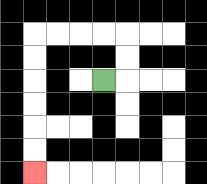{'start': '[4, 3]', 'end': '[1, 7]', 'path_directions': 'R,U,U,L,L,L,L,D,D,D,D,D,D', 'path_coordinates': '[[4, 3], [5, 3], [5, 2], [5, 1], [4, 1], [3, 1], [2, 1], [1, 1], [1, 2], [1, 3], [1, 4], [1, 5], [1, 6], [1, 7]]'}